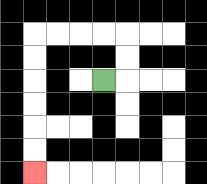{'start': '[4, 3]', 'end': '[1, 7]', 'path_directions': 'R,U,U,L,L,L,L,D,D,D,D,D,D', 'path_coordinates': '[[4, 3], [5, 3], [5, 2], [5, 1], [4, 1], [3, 1], [2, 1], [1, 1], [1, 2], [1, 3], [1, 4], [1, 5], [1, 6], [1, 7]]'}